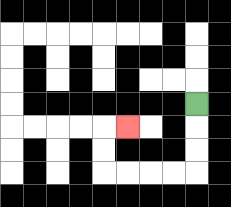{'start': '[8, 4]', 'end': '[5, 5]', 'path_directions': 'D,D,D,L,L,L,L,U,U,R', 'path_coordinates': '[[8, 4], [8, 5], [8, 6], [8, 7], [7, 7], [6, 7], [5, 7], [4, 7], [4, 6], [4, 5], [5, 5]]'}